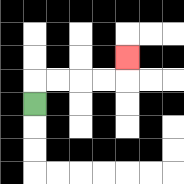{'start': '[1, 4]', 'end': '[5, 2]', 'path_directions': 'U,R,R,R,R,U', 'path_coordinates': '[[1, 4], [1, 3], [2, 3], [3, 3], [4, 3], [5, 3], [5, 2]]'}